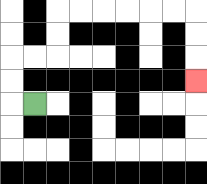{'start': '[1, 4]', 'end': '[8, 3]', 'path_directions': 'L,U,U,R,R,U,U,R,R,R,R,R,R,D,D,D', 'path_coordinates': '[[1, 4], [0, 4], [0, 3], [0, 2], [1, 2], [2, 2], [2, 1], [2, 0], [3, 0], [4, 0], [5, 0], [6, 0], [7, 0], [8, 0], [8, 1], [8, 2], [8, 3]]'}